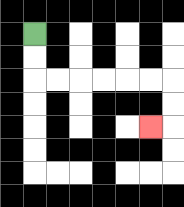{'start': '[1, 1]', 'end': '[6, 5]', 'path_directions': 'D,D,R,R,R,R,R,R,D,D,L', 'path_coordinates': '[[1, 1], [1, 2], [1, 3], [2, 3], [3, 3], [4, 3], [5, 3], [6, 3], [7, 3], [7, 4], [7, 5], [6, 5]]'}